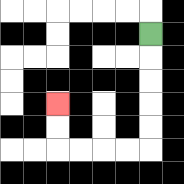{'start': '[6, 1]', 'end': '[2, 4]', 'path_directions': 'D,D,D,D,D,L,L,L,L,U,U', 'path_coordinates': '[[6, 1], [6, 2], [6, 3], [6, 4], [6, 5], [6, 6], [5, 6], [4, 6], [3, 6], [2, 6], [2, 5], [2, 4]]'}